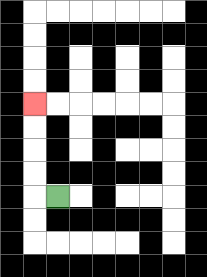{'start': '[2, 8]', 'end': '[1, 4]', 'path_directions': 'L,U,U,U,U', 'path_coordinates': '[[2, 8], [1, 8], [1, 7], [1, 6], [1, 5], [1, 4]]'}